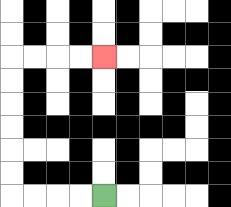{'start': '[4, 8]', 'end': '[4, 2]', 'path_directions': 'L,L,L,L,U,U,U,U,U,U,R,R,R,R', 'path_coordinates': '[[4, 8], [3, 8], [2, 8], [1, 8], [0, 8], [0, 7], [0, 6], [0, 5], [0, 4], [0, 3], [0, 2], [1, 2], [2, 2], [3, 2], [4, 2]]'}